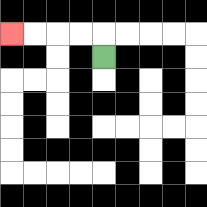{'start': '[4, 2]', 'end': '[0, 1]', 'path_directions': 'U,L,L,L,L', 'path_coordinates': '[[4, 2], [4, 1], [3, 1], [2, 1], [1, 1], [0, 1]]'}